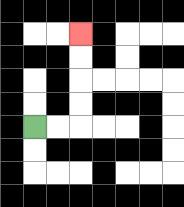{'start': '[1, 5]', 'end': '[3, 1]', 'path_directions': 'R,R,U,U,U,U', 'path_coordinates': '[[1, 5], [2, 5], [3, 5], [3, 4], [3, 3], [3, 2], [3, 1]]'}